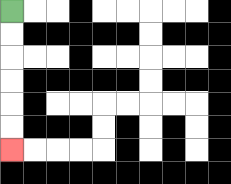{'start': '[0, 0]', 'end': '[0, 6]', 'path_directions': 'D,D,D,D,D,D', 'path_coordinates': '[[0, 0], [0, 1], [0, 2], [0, 3], [0, 4], [0, 5], [0, 6]]'}